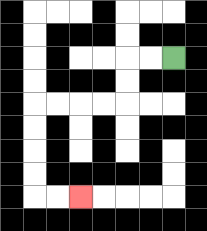{'start': '[7, 2]', 'end': '[3, 8]', 'path_directions': 'L,L,D,D,L,L,L,L,D,D,D,D,R,R', 'path_coordinates': '[[7, 2], [6, 2], [5, 2], [5, 3], [5, 4], [4, 4], [3, 4], [2, 4], [1, 4], [1, 5], [1, 6], [1, 7], [1, 8], [2, 8], [3, 8]]'}